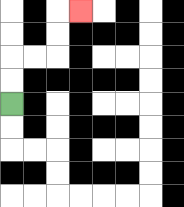{'start': '[0, 4]', 'end': '[3, 0]', 'path_directions': 'U,U,R,R,U,U,R', 'path_coordinates': '[[0, 4], [0, 3], [0, 2], [1, 2], [2, 2], [2, 1], [2, 0], [3, 0]]'}